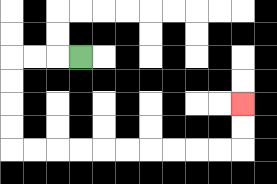{'start': '[3, 2]', 'end': '[10, 4]', 'path_directions': 'L,L,L,D,D,D,D,R,R,R,R,R,R,R,R,R,R,U,U', 'path_coordinates': '[[3, 2], [2, 2], [1, 2], [0, 2], [0, 3], [0, 4], [0, 5], [0, 6], [1, 6], [2, 6], [3, 6], [4, 6], [5, 6], [6, 6], [7, 6], [8, 6], [9, 6], [10, 6], [10, 5], [10, 4]]'}